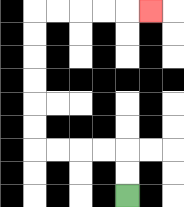{'start': '[5, 8]', 'end': '[6, 0]', 'path_directions': 'U,U,L,L,L,L,U,U,U,U,U,U,R,R,R,R,R', 'path_coordinates': '[[5, 8], [5, 7], [5, 6], [4, 6], [3, 6], [2, 6], [1, 6], [1, 5], [1, 4], [1, 3], [1, 2], [1, 1], [1, 0], [2, 0], [3, 0], [4, 0], [5, 0], [6, 0]]'}